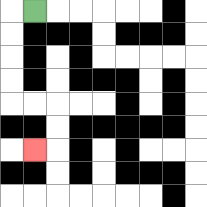{'start': '[1, 0]', 'end': '[1, 6]', 'path_directions': 'L,D,D,D,D,R,R,D,D,L', 'path_coordinates': '[[1, 0], [0, 0], [0, 1], [0, 2], [0, 3], [0, 4], [1, 4], [2, 4], [2, 5], [2, 6], [1, 6]]'}